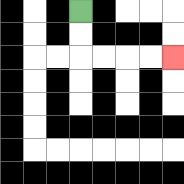{'start': '[3, 0]', 'end': '[7, 2]', 'path_directions': 'D,D,R,R,R,R', 'path_coordinates': '[[3, 0], [3, 1], [3, 2], [4, 2], [5, 2], [6, 2], [7, 2]]'}